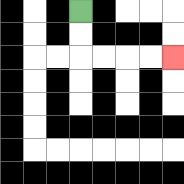{'start': '[3, 0]', 'end': '[7, 2]', 'path_directions': 'D,D,R,R,R,R', 'path_coordinates': '[[3, 0], [3, 1], [3, 2], [4, 2], [5, 2], [6, 2], [7, 2]]'}